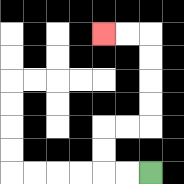{'start': '[6, 7]', 'end': '[4, 1]', 'path_directions': 'L,L,U,U,R,R,U,U,U,U,L,L', 'path_coordinates': '[[6, 7], [5, 7], [4, 7], [4, 6], [4, 5], [5, 5], [6, 5], [6, 4], [6, 3], [6, 2], [6, 1], [5, 1], [4, 1]]'}